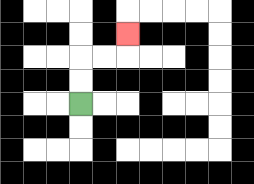{'start': '[3, 4]', 'end': '[5, 1]', 'path_directions': 'U,U,R,R,U', 'path_coordinates': '[[3, 4], [3, 3], [3, 2], [4, 2], [5, 2], [5, 1]]'}